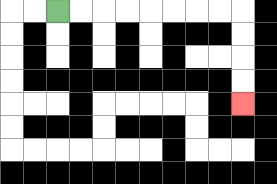{'start': '[2, 0]', 'end': '[10, 4]', 'path_directions': 'R,R,R,R,R,R,R,R,D,D,D,D', 'path_coordinates': '[[2, 0], [3, 0], [4, 0], [5, 0], [6, 0], [7, 0], [8, 0], [9, 0], [10, 0], [10, 1], [10, 2], [10, 3], [10, 4]]'}